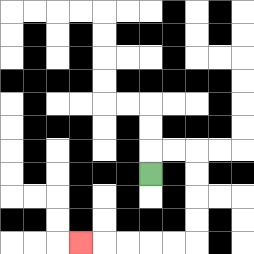{'start': '[6, 7]', 'end': '[3, 10]', 'path_directions': 'U,R,R,D,D,D,D,L,L,L,L,L', 'path_coordinates': '[[6, 7], [6, 6], [7, 6], [8, 6], [8, 7], [8, 8], [8, 9], [8, 10], [7, 10], [6, 10], [5, 10], [4, 10], [3, 10]]'}